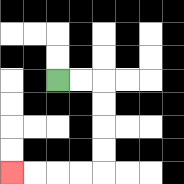{'start': '[2, 3]', 'end': '[0, 7]', 'path_directions': 'R,R,D,D,D,D,L,L,L,L', 'path_coordinates': '[[2, 3], [3, 3], [4, 3], [4, 4], [4, 5], [4, 6], [4, 7], [3, 7], [2, 7], [1, 7], [0, 7]]'}